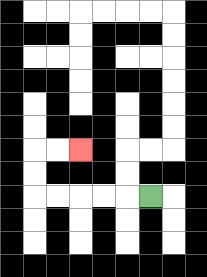{'start': '[6, 8]', 'end': '[3, 6]', 'path_directions': 'L,L,L,L,L,U,U,R,R', 'path_coordinates': '[[6, 8], [5, 8], [4, 8], [3, 8], [2, 8], [1, 8], [1, 7], [1, 6], [2, 6], [3, 6]]'}